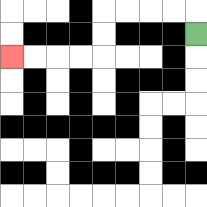{'start': '[8, 1]', 'end': '[0, 2]', 'path_directions': 'U,L,L,L,L,D,D,L,L,L,L', 'path_coordinates': '[[8, 1], [8, 0], [7, 0], [6, 0], [5, 0], [4, 0], [4, 1], [4, 2], [3, 2], [2, 2], [1, 2], [0, 2]]'}